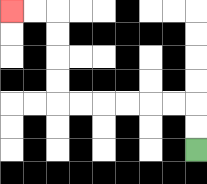{'start': '[8, 6]', 'end': '[0, 0]', 'path_directions': 'U,U,L,L,L,L,L,L,U,U,U,U,L,L', 'path_coordinates': '[[8, 6], [8, 5], [8, 4], [7, 4], [6, 4], [5, 4], [4, 4], [3, 4], [2, 4], [2, 3], [2, 2], [2, 1], [2, 0], [1, 0], [0, 0]]'}